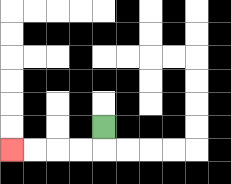{'start': '[4, 5]', 'end': '[0, 6]', 'path_directions': 'D,L,L,L,L', 'path_coordinates': '[[4, 5], [4, 6], [3, 6], [2, 6], [1, 6], [0, 6]]'}